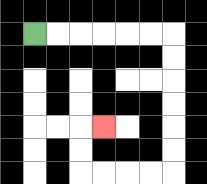{'start': '[1, 1]', 'end': '[4, 5]', 'path_directions': 'R,R,R,R,R,R,D,D,D,D,D,D,L,L,L,L,U,U,R', 'path_coordinates': '[[1, 1], [2, 1], [3, 1], [4, 1], [5, 1], [6, 1], [7, 1], [7, 2], [7, 3], [7, 4], [7, 5], [7, 6], [7, 7], [6, 7], [5, 7], [4, 7], [3, 7], [3, 6], [3, 5], [4, 5]]'}